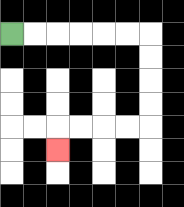{'start': '[0, 1]', 'end': '[2, 6]', 'path_directions': 'R,R,R,R,R,R,D,D,D,D,L,L,L,L,D', 'path_coordinates': '[[0, 1], [1, 1], [2, 1], [3, 1], [4, 1], [5, 1], [6, 1], [6, 2], [6, 3], [6, 4], [6, 5], [5, 5], [4, 5], [3, 5], [2, 5], [2, 6]]'}